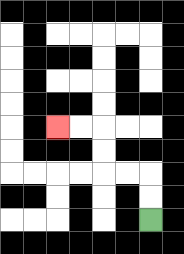{'start': '[6, 9]', 'end': '[2, 5]', 'path_directions': 'U,U,L,L,U,U,L,L', 'path_coordinates': '[[6, 9], [6, 8], [6, 7], [5, 7], [4, 7], [4, 6], [4, 5], [3, 5], [2, 5]]'}